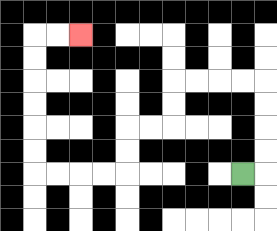{'start': '[10, 7]', 'end': '[3, 1]', 'path_directions': 'R,U,U,U,U,L,L,L,L,D,D,L,L,D,D,L,L,L,L,U,U,U,U,U,U,R,R', 'path_coordinates': '[[10, 7], [11, 7], [11, 6], [11, 5], [11, 4], [11, 3], [10, 3], [9, 3], [8, 3], [7, 3], [7, 4], [7, 5], [6, 5], [5, 5], [5, 6], [5, 7], [4, 7], [3, 7], [2, 7], [1, 7], [1, 6], [1, 5], [1, 4], [1, 3], [1, 2], [1, 1], [2, 1], [3, 1]]'}